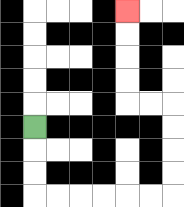{'start': '[1, 5]', 'end': '[5, 0]', 'path_directions': 'D,D,D,R,R,R,R,R,R,U,U,U,U,L,L,U,U,U,U', 'path_coordinates': '[[1, 5], [1, 6], [1, 7], [1, 8], [2, 8], [3, 8], [4, 8], [5, 8], [6, 8], [7, 8], [7, 7], [7, 6], [7, 5], [7, 4], [6, 4], [5, 4], [5, 3], [5, 2], [5, 1], [5, 0]]'}